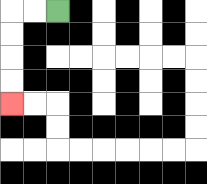{'start': '[2, 0]', 'end': '[0, 4]', 'path_directions': 'L,L,D,D,D,D', 'path_coordinates': '[[2, 0], [1, 0], [0, 0], [0, 1], [0, 2], [0, 3], [0, 4]]'}